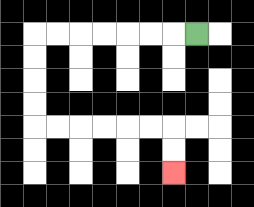{'start': '[8, 1]', 'end': '[7, 7]', 'path_directions': 'L,L,L,L,L,L,L,D,D,D,D,R,R,R,R,R,R,D,D', 'path_coordinates': '[[8, 1], [7, 1], [6, 1], [5, 1], [4, 1], [3, 1], [2, 1], [1, 1], [1, 2], [1, 3], [1, 4], [1, 5], [2, 5], [3, 5], [4, 5], [5, 5], [6, 5], [7, 5], [7, 6], [7, 7]]'}